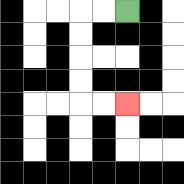{'start': '[5, 0]', 'end': '[5, 4]', 'path_directions': 'L,L,D,D,D,D,R,R', 'path_coordinates': '[[5, 0], [4, 0], [3, 0], [3, 1], [3, 2], [3, 3], [3, 4], [4, 4], [5, 4]]'}